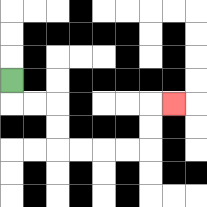{'start': '[0, 3]', 'end': '[7, 4]', 'path_directions': 'D,R,R,D,D,R,R,R,R,U,U,R', 'path_coordinates': '[[0, 3], [0, 4], [1, 4], [2, 4], [2, 5], [2, 6], [3, 6], [4, 6], [5, 6], [6, 6], [6, 5], [6, 4], [7, 4]]'}